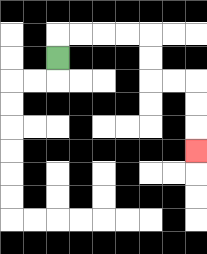{'start': '[2, 2]', 'end': '[8, 6]', 'path_directions': 'U,R,R,R,R,D,D,R,R,D,D,D', 'path_coordinates': '[[2, 2], [2, 1], [3, 1], [4, 1], [5, 1], [6, 1], [6, 2], [6, 3], [7, 3], [8, 3], [8, 4], [8, 5], [8, 6]]'}